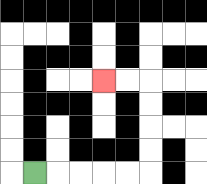{'start': '[1, 7]', 'end': '[4, 3]', 'path_directions': 'R,R,R,R,R,U,U,U,U,L,L', 'path_coordinates': '[[1, 7], [2, 7], [3, 7], [4, 7], [5, 7], [6, 7], [6, 6], [6, 5], [6, 4], [6, 3], [5, 3], [4, 3]]'}